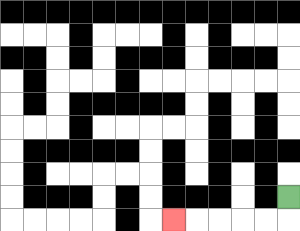{'start': '[12, 8]', 'end': '[7, 9]', 'path_directions': 'D,L,L,L,L,L', 'path_coordinates': '[[12, 8], [12, 9], [11, 9], [10, 9], [9, 9], [8, 9], [7, 9]]'}